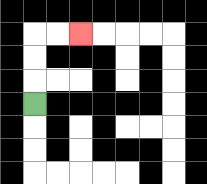{'start': '[1, 4]', 'end': '[3, 1]', 'path_directions': 'U,U,U,R,R', 'path_coordinates': '[[1, 4], [1, 3], [1, 2], [1, 1], [2, 1], [3, 1]]'}